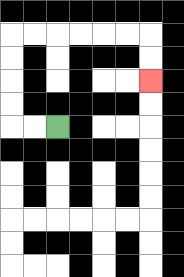{'start': '[2, 5]', 'end': '[6, 3]', 'path_directions': 'L,L,U,U,U,U,R,R,R,R,R,R,D,D', 'path_coordinates': '[[2, 5], [1, 5], [0, 5], [0, 4], [0, 3], [0, 2], [0, 1], [1, 1], [2, 1], [3, 1], [4, 1], [5, 1], [6, 1], [6, 2], [6, 3]]'}